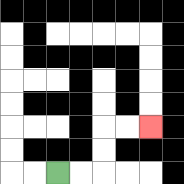{'start': '[2, 7]', 'end': '[6, 5]', 'path_directions': 'R,R,U,U,R,R', 'path_coordinates': '[[2, 7], [3, 7], [4, 7], [4, 6], [4, 5], [5, 5], [6, 5]]'}